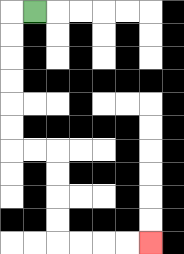{'start': '[1, 0]', 'end': '[6, 10]', 'path_directions': 'L,D,D,D,D,D,D,R,R,D,D,D,D,R,R,R,R', 'path_coordinates': '[[1, 0], [0, 0], [0, 1], [0, 2], [0, 3], [0, 4], [0, 5], [0, 6], [1, 6], [2, 6], [2, 7], [2, 8], [2, 9], [2, 10], [3, 10], [4, 10], [5, 10], [6, 10]]'}